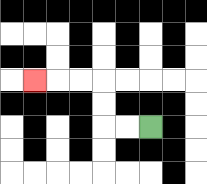{'start': '[6, 5]', 'end': '[1, 3]', 'path_directions': 'L,L,U,U,L,L,L', 'path_coordinates': '[[6, 5], [5, 5], [4, 5], [4, 4], [4, 3], [3, 3], [2, 3], [1, 3]]'}